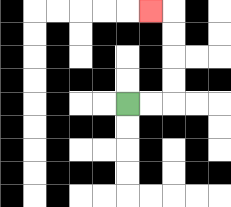{'start': '[5, 4]', 'end': '[6, 0]', 'path_directions': 'R,R,U,U,U,U,L', 'path_coordinates': '[[5, 4], [6, 4], [7, 4], [7, 3], [7, 2], [7, 1], [7, 0], [6, 0]]'}